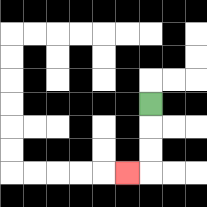{'start': '[6, 4]', 'end': '[5, 7]', 'path_directions': 'D,D,D,L', 'path_coordinates': '[[6, 4], [6, 5], [6, 6], [6, 7], [5, 7]]'}